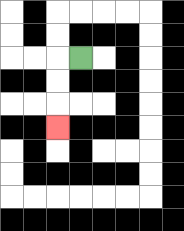{'start': '[3, 2]', 'end': '[2, 5]', 'path_directions': 'L,D,D,D', 'path_coordinates': '[[3, 2], [2, 2], [2, 3], [2, 4], [2, 5]]'}